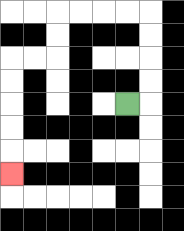{'start': '[5, 4]', 'end': '[0, 7]', 'path_directions': 'R,U,U,U,U,L,L,L,L,D,D,L,L,D,D,D,D,D', 'path_coordinates': '[[5, 4], [6, 4], [6, 3], [6, 2], [6, 1], [6, 0], [5, 0], [4, 0], [3, 0], [2, 0], [2, 1], [2, 2], [1, 2], [0, 2], [0, 3], [0, 4], [0, 5], [0, 6], [0, 7]]'}